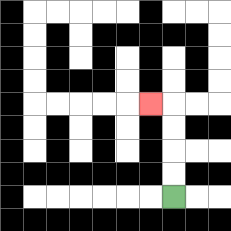{'start': '[7, 8]', 'end': '[6, 4]', 'path_directions': 'U,U,U,U,L', 'path_coordinates': '[[7, 8], [7, 7], [7, 6], [7, 5], [7, 4], [6, 4]]'}